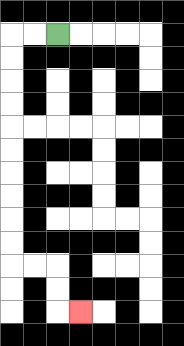{'start': '[2, 1]', 'end': '[3, 13]', 'path_directions': 'L,L,D,D,D,D,D,D,D,D,D,D,R,R,D,D,R', 'path_coordinates': '[[2, 1], [1, 1], [0, 1], [0, 2], [0, 3], [0, 4], [0, 5], [0, 6], [0, 7], [0, 8], [0, 9], [0, 10], [0, 11], [1, 11], [2, 11], [2, 12], [2, 13], [3, 13]]'}